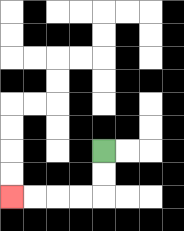{'start': '[4, 6]', 'end': '[0, 8]', 'path_directions': 'D,D,L,L,L,L', 'path_coordinates': '[[4, 6], [4, 7], [4, 8], [3, 8], [2, 8], [1, 8], [0, 8]]'}